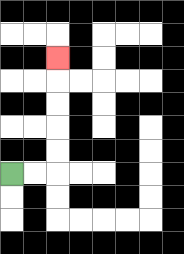{'start': '[0, 7]', 'end': '[2, 2]', 'path_directions': 'R,R,U,U,U,U,U', 'path_coordinates': '[[0, 7], [1, 7], [2, 7], [2, 6], [2, 5], [2, 4], [2, 3], [2, 2]]'}